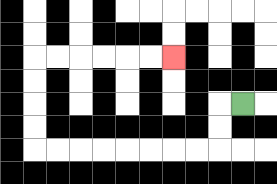{'start': '[10, 4]', 'end': '[7, 2]', 'path_directions': 'L,D,D,L,L,L,L,L,L,L,L,U,U,U,U,R,R,R,R,R,R', 'path_coordinates': '[[10, 4], [9, 4], [9, 5], [9, 6], [8, 6], [7, 6], [6, 6], [5, 6], [4, 6], [3, 6], [2, 6], [1, 6], [1, 5], [1, 4], [1, 3], [1, 2], [2, 2], [3, 2], [4, 2], [5, 2], [6, 2], [7, 2]]'}